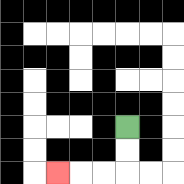{'start': '[5, 5]', 'end': '[2, 7]', 'path_directions': 'D,D,L,L,L', 'path_coordinates': '[[5, 5], [5, 6], [5, 7], [4, 7], [3, 7], [2, 7]]'}